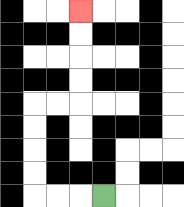{'start': '[4, 8]', 'end': '[3, 0]', 'path_directions': 'L,L,L,U,U,U,U,R,R,U,U,U,U', 'path_coordinates': '[[4, 8], [3, 8], [2, 8], [1, 8], [1, 7], [1, 6], [1, 5], [1, 4], [2, 4], [3, 4], [3, 3], [3, 2], [3, 1], [3, 0]]'}